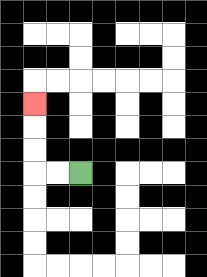{'start': '[3, 7]', 'end': '[1, 4]', 'path_directions': 'L,L,U,U,U', 'path_coordinates': '[[3, 7], [2, 7], [1, 7], [1, 6], [1, 5], [1, 4]]'}